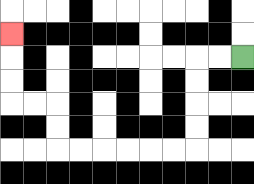{'start': '[10, 2]', 'end': '[0, 1]', 'path_directions': 'L,L,D,D,D,D,L,L,L,L,L,L,U,U,L,L,U,U,U', 'path_coordinates': '[[10, 2], [9, 2], [8, 2], [8, 3], [8, 4], [8, 5], [8, 6], [7, 6], [6, 6], [5, 6], [4, 6], [3, 6], [2, 6], [2, 5], [2, 4], [1, 4], [0, 4], [0, 3], [0, 2], [0, 1]]'}